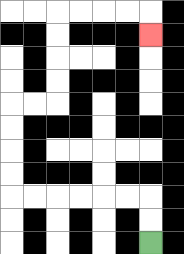{'start': '[6, 10]', 'end': '[6, 1]', 'path_directions': 'U,U,L,L,L,L,L,L,U,U,U,U,R,R,U,U,U,U,R,R,R,R,D', 'path_coordinates': '[[6, 10], [6, 9], [6, 8], [5, 8], [4, 8], [3, 8], [2, 8], [1, 8], [0, 8], [0, 7], [0, 6], [0, 5], [0, 4], [1, 4], [2, 4], [2, 3], [2, 2], [2, 1], [2, 0], [3, 0], [4, 0], [5, 0], [6, 0], [6, 1]]'}